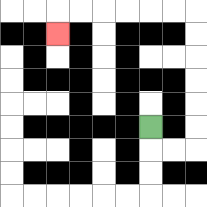{'start': '[6, 5]', 'end': '[2, 1]', 'path_directions': 'D,R,R,U,U,U,U,U,U,L,L,L,L,L,L,D', 'path_coordinates': '[[6, 5], [6, 6], [7, 6], [8, 6], [8, 5], [8, 4], [8, 3], [8, 2], [8, 1], [8, 0], [7, 0], [6, 0], [5, 0], [4, 0], [3, 0], [2, 0], [2, 1]]'}